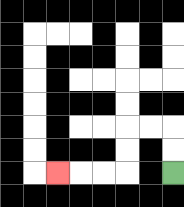{'start': '[7, 7]', 'end': '[2, 7]', 'path_directions': 'U,U,L,L,D,D,L,L,L', 'path_coordinates': '[[7, 7], [7, 6], [7, 5], [6, 5], [5, 5], [5, 6], [5, 7], [4, 7], [3, 7], [2, 7]]'}